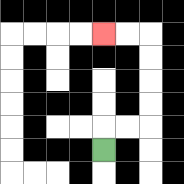{'start': '[4, 6]', 'end': '[4, 1]', 'path_directions': 'U,R,R,U,U,U,U,L,L', 'path_coordinates': '[[4, 6], [4, 5], [5, 5], [6, 5], [6, 4], [6, 3], [6, 2], [6, 1], [5, 1], [4, 1]]'}